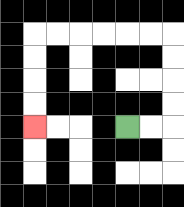{'start': '[5, 5]', 'end': '[1, 5]', 'path_directions': 'R,R,U,U,U,U,L,L,L,L,L,L,D,D,D,D', 'path_coordinates': '[[5, 5], [6, 5], [7, 5], [7, 4], [7, 3], [7, 2], [7, 1], [6, 1], [5, 1], [4, 1], [3, 1], [2, 1], [1, 1], [1, 2], [1, 3], [1, 4], [1, 5]]'}